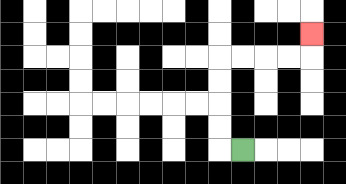{'start': '[10, 6]', 'end': '[13, 1]', 'path_directions': 'L,U,U,U,U,R,R,R,R,U', 'path_coordinates': '[[10, 6], [9, 6], [9, 5], [9, 4], [9, 3], [9, 2], [10, 2], [11, 2], [12, 2], [13, 2], [13, 1]]'}